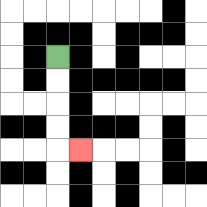{'start': '[2, 2]', 'end': '[3, 6]', 'path_directions': 'D,D,D,D,R', 'path_coordinates': '[[2, 2], [2, 3], [2, 4], [2, 5], [2, 6], [3, 6]]'}